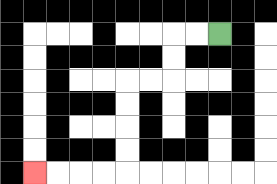{'start': '[9, 1]', 'end': '[1, 7]', 'path_directions': 'L,L,D,D,L,L,D,D,D,D,L,L,L,L', 'path_coordinates': '[[9, 1], [8, 1], [7, 1], [7, 2], [7, 3], [6, 3], [5, 3], [5, 4], [5, 5], [5, 6], [5, 7], [4, 7], [3, 7], [2, 7], [1, 7]]'}